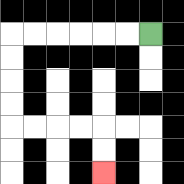{'start': '[6, 1]', 'end': '[4, 7]', 'path_directions': 'L,L,L,L,L,L,D,D,D,D,R,R,R,R,D,D', 'path_coordinates': '[[6, 1], [5, 1], [4, 1], [3, 1], [2, 1], [1, 1], [0, 1], [0, 2], [0, 3], [0, 4], [0, 5], [1, 5], [2, 5], [3, 5], [4, 5], [4, 6], [4, 7]]'}